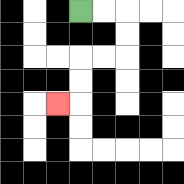{'start': '[3, 0]', 'end': '[2, 4]', 'path_directions': 'R,R,D,D,L,L,D,D,L', 'path_coordinates': '[[3, 0], [4, 0], [5, 0], [5, 1], [5, 2], [4, 2], [3, 2], [3, 3], [3, 4], [2, 4]]'}